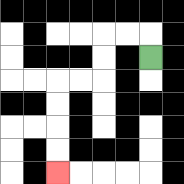{'start': '[6, 2]', 'end': '[2, 7]', 'path_directions': 'U,L,L,D,D,L,L,D,D,D,D', 'path_coordinates': '[[6, 2], [6, 1], [5, 1], [4, 1], [4, 2], [4, 3], [3, 3], [2, 3], [2, 4], [2, 5], [2, 6], [2, 7]]'}